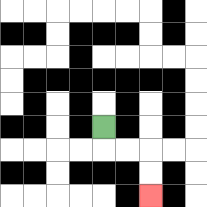{'start': '[4, 5]', 'end': '[6, 8]', 'path_directions': 'D,R,R,D,D', 'path_coordinates': '[[4, 5], [4, 6], [5, 6], [6, 6], [6, 7], [6, 8]]'}